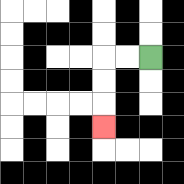{'start': '[6, 2]', 'end': '[4, 5]', 'path_directions': 'L,L,D,D,D', 'path_coordinates': '[[6, 2], [5, 2], [4, 2], [4, 3], [4, 4], [4, 5]]'}